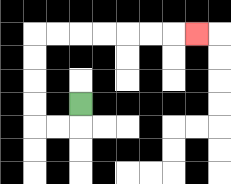{'start': '[3, 4]', 'end': '[8, 1]', 'path_directions': 'D,L,L,U,U,U,U,R,R,R,R,R,R,R', 'path_coordinates': '[[3, 4], [3, 5], [2, 5], [1, 5], [1, 4], [1, 3], [1, 2], [1, 1], [2, 1], [3, 1], [4, 1], [5, 1], [6, 1], [7, 1], [8, 1]]'}